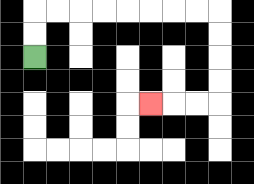{'start': '[1, 2]', 'end': '[6, 4]', 'path_directions': 'U,U,R,R,R,R,R,R,R,R,D,D,D,D,L,L,L', 'path_coordinates': '[[1, 2], [1, 1], [1, 0], [2, 0], [3, 0], [4, 0], [5, 0], [6, 0], [7, 0], [8, 0], [9, 0], [9, 1], [9, 2], [9, 3], [9, 4], [8, 4], [7, 4], [6, 4]]'}